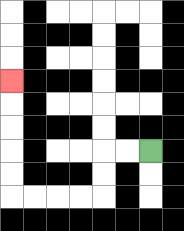{'start': '[6, 6]', 'end': '[0, 3]', 'path_directions': 'L,L,D,D,L,L,L,L,U,U,U,U,U', 'path_coordinates': '[[6, 6], [5, 6], [4, 6], [4, 7], [4, 8], [3, 8], [2, 8], [1, 8], [0, 8], [0, 7], [0, 6], [0, 5], [0, 4], [0, 3]]'}